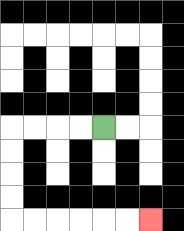{'start': '[4, 5]', 'end': '[6, 9]', 'path_directions': 'L,L,L,L,D,D,D,D,R,R,R,R,R,R', 'path_coordinates': '[[4, 5], [3, 5], [2, 5], [1, 5], [0, 5], [0, 6], [0, 7], [0, 8], [0, 9], [1, 9], [2, 9], [3, 9], [4, 9], [5, 9], [6, 9]]'}